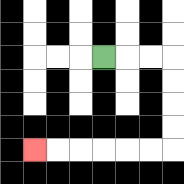{'start': '[4, 2]', 'end': '[1, 6]', 'path_directions': 'R,R,R,D,D,D,D,L,L,L,L,L,L', 'path_coordinates': '[[4, 2], [5, 2], [6, 2], [7, 2], [7, 3], [7, 4], [7, 5], [7, 6], [6, 6], [5, 6], [4, 6], [3, 6], [2, 6], [1, 6]]'}